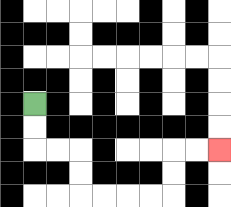{'start': '[1, 4]', 'end': '[9, 6]', 'path_directions': 'D,D,R,R,D,D,R,R,R,R,U,U,R,R', 'path_coordinates': '[[1, 4], [1, 5], [1, 6], [2, 6], [3, 6], [3, 7], [3, 8], [4, 8], [5, 8], [6, 8], [7, 8], [7, 7], [7, 6], [8, 6], [9, 6]]'}